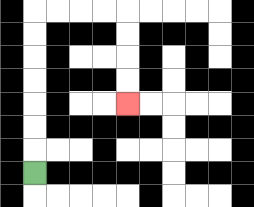{'start': '[1, 7]', 'end': '[5, 4]', 'path_directions': 'U,U,U,U,U,U,U,R,R,R,R,D,D,D,D', 'path_coordinates': '[[1, 7], [1, 6], [1, 5], [1, 4], [1, 3], [1, 2], [1, 1], [1, 0], [2, 0], [3, 0], [4, 0], [5, 0], [5, 1], [5, 2], [5, 3], [5, 4]]'}